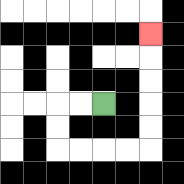{'start': '[4, 4]', 'end': '[6, 1]', 'path_directions': 'L,L,D,D,R,R,R,R,U,U,U,U,U', 'path_coordinates': '[[4, 4], [3, 4], [2, 4], [2, 5], [2, 6], [3, 6], [4, 6], [5, 6], [6, 6], [6, 5], [6, 4], [6, 3], [6, 2], [6, 1]]'}